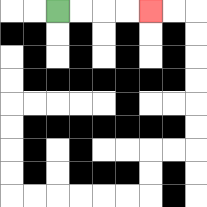{'start': '[2, 0]', 'end': '[6, 0]', 'path_directions': 'R,R,R,R', 'path_coordinates': '[[2, 0], [3, 0], [4, 0], [5, 0], [6, 0]]'}